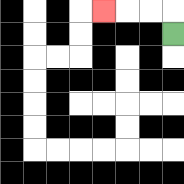{'start': '[7, 1]', 'end': '[4, 0]', 'path_directions': 'U,L,L,L', 'path_coordinates': '[[7, 1], [7, 0], [6, 0], [5, 0], [4, 0]]'}